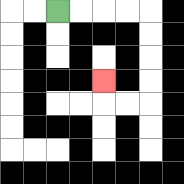{'start': '[2, 0]', 'end': '[4, 3]', 'path_directions': 'R,R,R,R,D,D,D,D,L,L,U', 'path_coordinates': '[[2, 0], [3, 0], [4, 0], [5, 0], [6, 0], [6, 1], [6, 2], [6, 3], [6, 4], [5, 4], [4, 4], [4, 3]]'}